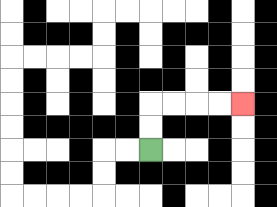{'start': '[6, 6]', 'end': '[10, 4]', 'path_directions': 'U,U,R,R,R,R', 'path_coordinates': '[[6, 6], [6, 5], [6, 4], [7, 4], [8, 4], [9, 4], [10, 4]]'}